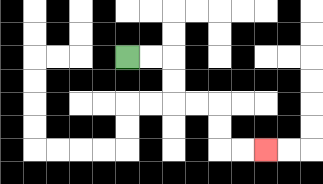{'start': '[5, 2]', 'end': '[11, 6]', 'path_directions': 'R,R,D,D,R,R,D,D,R,R', 'path_coordinates': '[[5, 2], [6, 2], [7, 2], [7, 3], [7, 4], [8, 4], [9, 4], [9, 5], [9, 6], [10, 6], [11, 6]]'}